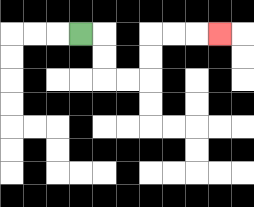{'start': '[3, 1]', 'end': '[9, 1]', 'path_directions': 'R,D,D,R,R,U,U,R,R,R', 'path_coordinates': '[[3, 1], [4, 1], [4, 2], [4, 3], [5, 3], [6, 3], [6, 2], [6, 1], [7, 1], [8, 1], [9, 1]]'}